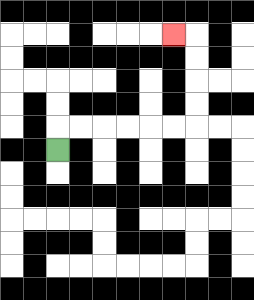{'start': '[2, 6]', 'end': '[7, 1]', 'path_directions': 'U,R,R,R,R,R,R,U,U,U,U,L', 'path_coordinates': '[[2, 6], [2, 5], [3, 5], [4, 5], [5, 5], [6, 5], [7, 5], [8, 5], [8, 4], [8, 3], [8, 2], [8, 1], [7, 1]]'}